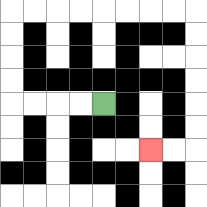{'start': '[4, 4]', 'end': '[6, 6]', 'path_directions': 'L,L,L,L,U,U,U,U,R,R,R,R,R,R,R,R,D,D,D,D,D,D,L,L', 'path_coordinates': '[[4, 4], [3, 4], [2, 4], [1, 4], [0, 4], [0, 3], [0, 2], [0, 1], [0, 0], [1, 0], [2, 0], [3, 0], [4, 0], [5, 0], [6, 0], [7, 0], [8, 0], [8, 1], [8, 2], [8, 3], [8, 4], [8, 5], [8, 6], [7, 6], [6, 6]]'}